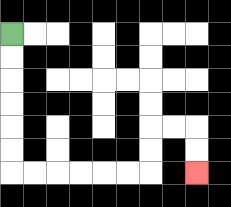{'start': '[0, 1]', 'end': '[8, 7]', 'path_directions': 'D,D,D,D,D,D,R,R,R,R,R,R,U,U,R,R,D,D', 'path_coordinates': '[[0, 1], [0, 2], [0, 3], [0, 4], [0, 5], [0, 6], [0, 7], [1, 7], [2, 7], [3, 7], [4, 7], [5, 7], [6, 7], [6, 6], [6, 5], [7, 5], [8, 5], [8, 6], [8, 7]]'}